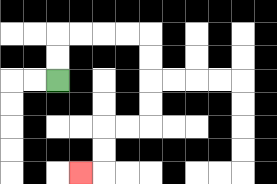{'start': '[2, 3]', 'end': '[3, 7]', 'path_directions': 'U,U,R,R,R,R,D,D,D,D,L,L,D,D,L', 'path_coordinates': '[[2, 3], [2, 2], [2, 1], [3, 1], [4, 1], [5, 1], [6, 1], [6, 2], [6, 3], [6, 4], [6, 5], [5, 5], [4, 5], [4, 6], [4, 7], [3, 7]]'}